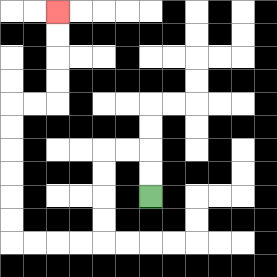{'start': '[6, 8]', 'end': '[2, 0]', 'path_directions': 'U,U,L,L,D,D,D,D,L,L,L,L,U,U,U,U,U,U,R,R,U,U,U,U', 'path_coordinates': '[[6, 8], [6, 7], [6, 6], [5, 6], [4, 6], [4, 7], [4, 8], [4, 9], [4, 10], [3, 10], [2, 10], [1, 10], [0, 10], [0, 9], [0, 8], [0, 7], [0, 6], [0, 5], [0, 4], [1, 4], [2, 4], [2, 3], [2, 2], [2, 1], [2, 0]]'}